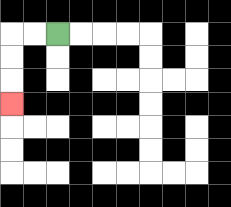{'start': '[2, 1]', 'end': '[0, 4]', 'path_directions': 'L,L,D,D,D', 'path_coordinates': '[[2, 1], [1, 1], [0, 1], [0, 2], [0, 3], [0, 4]]'}